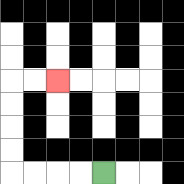{'start': '[4, 7]', 'end': '[2, 3]', 'path_directions': 'L,L,L,L,U,U,U,U,R,R', 'path_coordinates': '[[4, 7], [3, 7], [2, 7], [1, 7], [0, 7], [0, 6], [0, 5], [0, 4], [0, 3], [1, 3], [2, 3]]'}